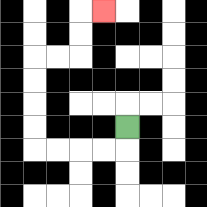{'start': '[5, 5]', 'end': '[4, 0]', 'path_directions': 'D,L,L,L,L,U,U,U,U,R,R,U,U,R', 'path_coordinates': '[[5, 5], [5, 6], [4, 6], [3, 6], [2, 6], [1, 6], [1, 5], [1, 4], [1, 3], [1, 2], [2, 2], [3, 2], [3, 1], [3, 0], [4, 0]]'}